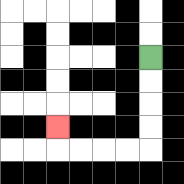{'start': '[6, 2]', 'end': '[2, 5]', 'path_directions': 'D,D,D,D,L,L,L,L,U', 'path_coordinates': '[[6, 2], [6, 3], [6, 4], [6, 5], [6, 6], [5, 6], [4, 6], [3, 6], [2, 6], [2, 5]]'}